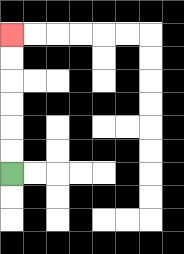{'start': '[0, 7]', 'end': '[0, 1]', 'path_directions': 'U,U,U,U,U,U', 'path_coordinates': '[[0, 7], [0, 6], [0, 5], [0, 4], [0, 3], [0, 2], [0, 1]]'}